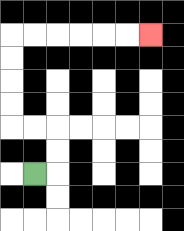{'start': '[1, 7]', 'end': '[6, 1]', 'path_directions': 'R,U,U,L,L,U,U,U,U,R,R,R,R,R,R', 'path_coordinates': '[[1, 7], [2, 7], [2, 6], [2, 5], [1, 5], [0, 5], [0, 4], [0, 3], [0, 2], [0, 1], [1, 1], [2, 1], [3, 1], [4, 1], [5, 1], [6, 1]]'}